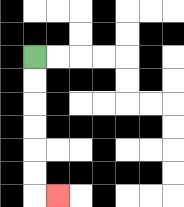{'start': '[1, 2]', 'end': '[2, 8]', 'path_directions': 'D,D,D,D,D,D,R', 'path_coordinates': '[[1, 2], [1, 3], [1, 4], [1, 5], [1, 6], [1, 7], [1, 8], [2, 8]]'}